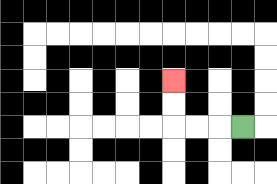{'start': '[10, 5]', 'end': '[7, 3]', 'path_directions': 'L,L,L,U,U', 'path_coordinates': '[[10, 5], [9, 5], [8, 5], [7, 5], [7, 4], [7, 3]]'}